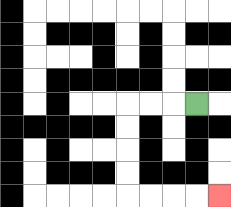{'start': '[8, 4]', 'end': '[9, 8]', 'path_directions': 'L,L,L,D,D,D,D,R,R,R,R', 'path_coordinates': '[[8, 4], [7, 4], [6, 4], [5, 4], [5, 5], [5, 6], [5, 7], [5, 8], [6, 8], [7, 8], [8, 8], [9, 8]]'}